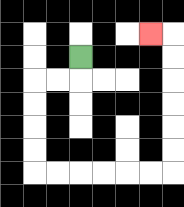{'start': '[3, 2]', 'end': '[6, 1]', 'path_directions': 'D,L,L,D,D,D,D,R,R,R,R,R,R,U,U,U,U,U,U,L', 'path_coordinates': '[[3, 2], [3, 3], [2, 3], [1, 3], [1, 4], [1, 5], [1, 6], [1, 7], [2, 7], [3, 7], [4, 7], [5, 7], [6, 7], [7, 7], [7, 6], [7, 5], [7, 4], [7, 3], [7, 2], [7, 1], [6, 1]]'}